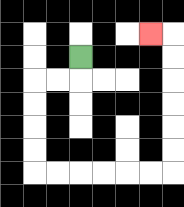{'start': '[3, 2]', 'end': '[6, 1]', 'path_directions': 'D,L,L,D,D,D,D,R,R,R,R,R,R,U,U,U,U,U,U,L', 'path_coordinates': '[[3, 2], [3, 3], [2, 3], [1, 3], [1, 4], [1, 5], [1, 6], [1, 7], [2, 7], [3, 7], [4, 7], [5, 7], [6, 7], [7, 7], [7, 6], [7, 5], [7, 4], [7, 3], [7, 2], [7, 1], [6, 1]]'}